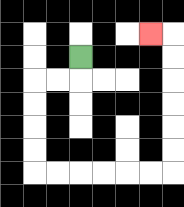{'start': '[3, 2]', 'end': '[6, 1]', 'path_directions': 'D,L,L,D,D,D,D,R,R,R,R,R,R,U,U,U,U,U,U,L', 'path_coordinates': '[[3, 2], [3, 3], [2, 3], [1, 3], [1, 4], [1, 5], [1, 6], [1, 7], [2, 7], [3, 7], [4, 7], [5, 7], [6, 7], [7, 7], [7, 6], [7, 5], [7, 4], [7, 3], [7, 2], [7, 1], [6, 1]]'}